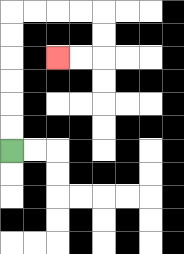{'start': '[0, 6]', 'end': '[2, 2]', 'path_directions': 'U,U,U,U,U,U,R,R,R,R,D,D,L,L', 'path_coordinates': '[[0, 6], [0, 5], [0, 4], [0, 3], [0, 2], [0, 1], [0, 0], [1, 0], [2, 0], [3, 0], [4, 0], [4, 1], [4, 2], [3, 2], [2, 2]]'}